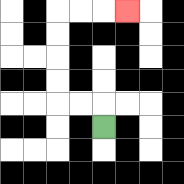{'start': '[4, 5]', 'end': '[5, 0]', 'path_directions': 'U,L,L,U,U,U,U,R,R,R', 'path_coordinates': '[[4, 5], [4, 4], [3, 4], [2, 4], [2, 3], [2, 2], [2, 1], [2, 0], [3, 0], [4, 0], [5, 0]]'}